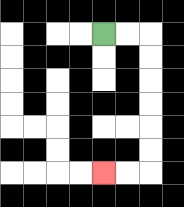{'start': '[4, 1]', 'end': '[4, 7]', 'path_directions': 'R,R,D,D,D,D,D,D,L,L', 'path_coordinates': '[[4, 1], [5, 1], [6, 1], [6, 2], [6, 3], [6, 4], [6, 5], [6, 6], [6, 7], [5, 7], [4, 7]]'}